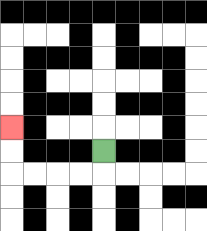{'start': '[4, 6]', 'end': '[0, 5]', 'path_directions': 'D,L,L,L,L,U,U', 'path_coordinates': '[[4, 6], [4, 7], [3, 7], [2, 7], [1, 7], [0, 7], [0, 6], [0, 5]]'}